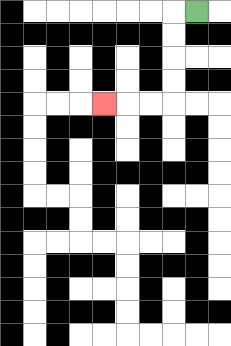{'start': '[8, 0]', 'end': '[4, 4]', 'path_directions': 'L,D,D,D,D,L,L,L', 'path_coordinates': '[[8, 0], [7, 0], [7, 1], [7, 2], [7, 3], [7, 4], [6, 4], [5, 4], [4, 4]]'}